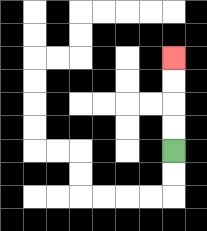{'start': '[7, 6]', 'end': '[7, 2]', 'path_directions': 'U,U,U,U', 'path_coordinates': '[[7, 6], [7, 5], [7, 4], [7, 3], [7, 2]]'}